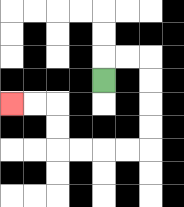{'start': '[4, 3]', 'end': '[0, 4]', 'path_directions': 'U,R,R,D,D,D,D,L,L,L,L,U,U,L,L', 'path_coordinates': '[[4, 3], [4, 2], [5, 2], [6, 2], [6, 3], [6, 4], [6, 5], [6, 6], [5, 6], [4, 6], [3, 6], [2, 6], [2, 5], [2, 4], [1, 4], [0, 4]]'}